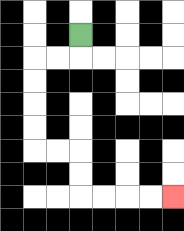{'start': '[3, 1]', 'end': '[7, 8]', 'path_directions': 'D,L,L,D,D,D,D,R,R,D,D,R,R,R,R', 'path_coordinates': '[[3, 1], [3, 2], [2, 2], [1, 2], [1, 3], [1, 4], [1, 5], [1, 6], [2, 6], [3, 6], [3, 7], [3, 8], [4, 8], [5, 8], [6, 8], [7, 8]]'}